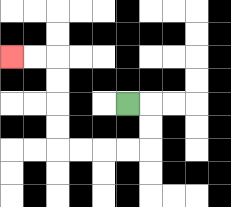{'start': '[5, 4]', 'end': '[0, 2]', 'path_directions': 'R,D,D,L,L,L,L,U,U,U,U,L,L', 'path_coordinates': '[[5, 4], [6, 4], [6, 5], [6, 6], [5, 6], [4, 6], [3, 6], [2, 6], [2, 5], [2, 4], [2, 3], [2, 2], [1, 2], [0, 2]]'}